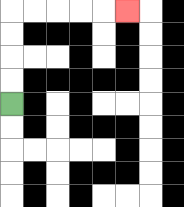{'start': '[0, 4]', 'end': '[5, 0]', 'path_directions': 'U,U,U,U,R,R,R,R,R', 'path_coordinates': '[[0, 4], [0, 3], [0, 2], [0, 1], [0, 0], [1, 0], [2, 0], [3, 0], [4, 0], [5, 0]]'}